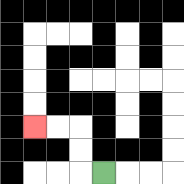{'start': '[4, 7]', 'end': '[1, 5]', 'path_directions': 'L,U,U,L,L', 'path_coordinates': '[[4, 7], [3, 7], [3, 6], [3, 5], [2, 5], [1, 5]]'}